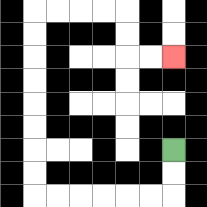{'start': '[7, 6]', 'end': '[7, 2]', 'path_directions': 'D,D,L,L,L,L,L,L,U,U,U,U,U,U,U,U,R,R,R,R,D,D,R,R', 'path_coordinates': '[[7, 6], [7, 7], [7, 8], [6, 8], [5, 8], [4, 8], [3, 8], [2, 8], [1, 8], [1, 7], [1, 6], [1, 5], [1, 4], [1, 3], [1, 2], [1, 1], [1, 0], [2, 0], [3, 0], [4, 0], [5, 0], [5, 1], [5, 2], [6, 2], [7, 2]]'}